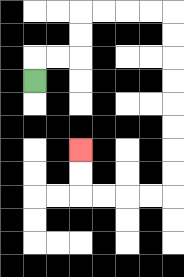{'start': '[1, 3]', 'end': '[3, 6]', 'path_directions': 'U,R,R,U,U,R,R,R,R,D,D,D,D,D,D,D,D,L,L,L,L,U,U', 'path_coordinates': '[[1, 3], [1, 2], [2, 2], [3, 2], [3, 1], [3, 0], [4, 0], [5, 0], [6, 0], [7, 0], [7, 1], [7, 2], [7, 3], [7, 4], [7, 5], [7, 6], [7, 7], [7, 8], [6, 8], [5, 8], [4, 8], [3, 8], [3, 7], [3, 6]]'}